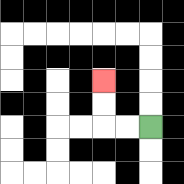{'start': '[6, 5]', 'end': '[4, 3]', 'path_directions': 'L,L,U,U', 'path_coordinates': '[[6, 5], [5, 5], [4, 5], [4, 4], [4, 3]]'}